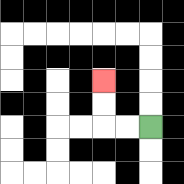{'start': '[6, 5]', 'end': '[4, 3]', 'path_directions': 'L,L,U,U', 'path_coordinates': '[[6, 5], [5, 5], [4, 5], [4, 4], [4, 3]]'}